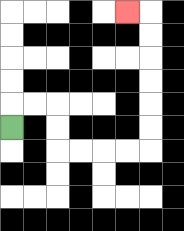{'start': '[0, 5]', 'end': '[5, 0]', 'path_directions': 'U,R,R,D,D,R,R,R,R,U,U,U,U,U,U,L', 'path_coordinates': '[[0, 5], [0, 4], [1, 4], [2, 4], [2, 5], [2, 6], [3, 6], [4, 6], [5, 6], [6, 6], [6, 5], [6, 4], [6, 3], [6, 2], [6, 1], [6, 0], [5, 0]]'}